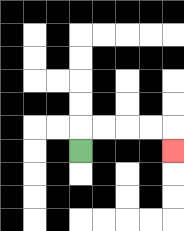{'start': '[3, 6]', 'end': '[7, 6]', 'path_directions': 'U,R,R,R,R,D', 'path_coordinates': '[[3, 6], [3, 5], [4, 5], [5, 5], [6, 5], [7, 5], [7, 6]]'}